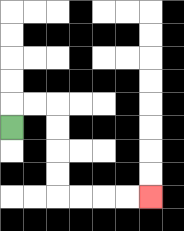{'start': '[0, 5]', 'end': '[6, 8]', 'path_directions': 'U,R,R,D,D,D,D,R,R,R,R', 'path_coordinates': '[[0, 5], [0, 4], [1, 4], [2, 4], [2, 5], [2, 6], [2, 7], [2, 8], [3, 8], [4, 8], [5, 8], [6, 8]]'}